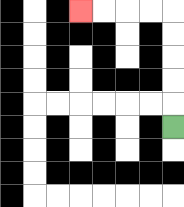{'start': '[7, 5]', 'end': '[3, 0]', 'path_directions': 'U,U,U,U,U,L,L,L,L', 'path_coordinates': '[[7, 5], [7, 4], [7, 3], [7, 2], [7, 1], [7, 0], [6, 0], [5, 0], [4, 0], [3, 0]]'}